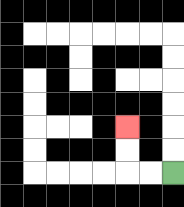{'start': '[7, 7]', 'end': '[5, 5]', 'path_directions': 'L,L,U,U', 'path_coordinates': '[[7, 7], [6, 7], [5, 7], [5, 6], [5, 5]]'}